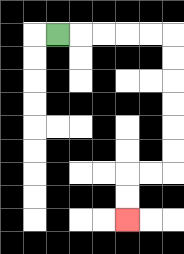{'start': '[2, 1]', 'end': '[5, 9]', 'path_directions': 'R,R,R,R,R,D,D,D,D,D,D,L,L,D,D', 'path_coordinates': '[[2, 1], [3, 1], [4, 1], [5, 1], [6, 1], [7, 1], [7, 2], [7, 3], [7, 4], [7, 5], [7, 6], [7, 7], [6, 7], [5, 7], [5, 8], [5, 9]]'}